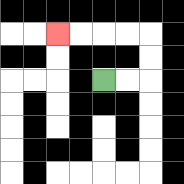{'start': '[4, 3]', 'end': '[2, 1]', 'path_directions': 'R,R,U,U,L,L,L,L', 'path_coordinates': '[[4, 3], [5, 3], [6, 3], [6, 2], [6, 1], [5, 1], [4, 1], [3, 1], [2, 1]]'}